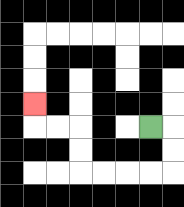{'start': '[6, 5]', 'end': '[1, 4]', 'path_directions': 'R,D,D,L,L,L,L,U,U,L,L,U', 'path_coordinates': '[[6, 5], [7, 5], [7, 6], [7, 7], [6, 7], [5, 7], [4, 7], [3, 7], [3, 6], [3, 5], [2, 5], [1, 5], [1, 4]]'}